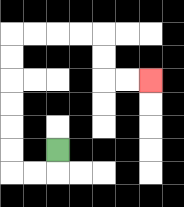{'start': '[2, 6]', 'end': '[6, 3]', 'path_directions': 'D,L,L,U,U,U,U,U,U,R,R,R,R,D,D,R,R', 'path_coordinates': '[[2, 6], [2, 7], [1, 7], [0, 7], [0, 6], [0, 5], [0, 4], [0, 3], [0, 2], [0, 1], [1, 1], [2, 1], [3, 1], [4, 1], [4, 2], [4, 3], [5, 3], [6, 3]]'}